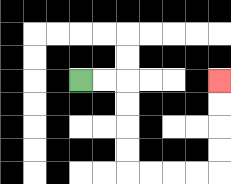{'start': '[3, 3]', 'end': '[9, 3]', 'path_directions': 'R,R,D,D,D,D,R,R,R,R,U,U,U,U', 'path_coordinates': '[[3, 3], [4, 3], [5, 3], [5, 4], [5, 5], [5, 6], [5, 7], [6, 7], [7, 7], [8, 7], [9, 7], [9, 6], [9, 5], [9, 4], [9, 3]]'}